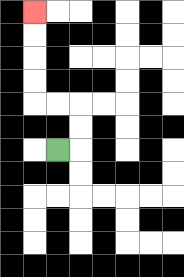{'start': '[2, 6]', 'end': '[1, 0]', 'path_directions': 'R,U,U,L,L,U,U,U,U', 'path_coordinates': '[[2, 6], [3, 6], [3, 5], [3, 4], [2, 4], [1, 4], [1, 3], [1, 2], [1, 1], [1, 0]]'}